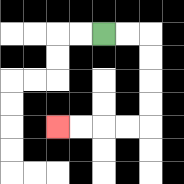{'start': '[4, 1]', 'end': '[2, 5]', 'path_directions': 'R,R,D,D,D,D,L,L,L,L', 'path_coordinates': '[[4, 1], [5, 1], [6, 1], [6, 2], [6, 3], [6, 4], [6, 5], [5, 5], [4, 5], [3, 5], [2, 5]]'}